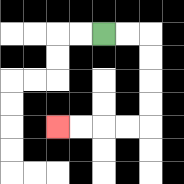{'start': '[4, 1]', 'end': '[2, 5]', 'path_directions': 'R,R,D,D,D,D,L,L,L,L', 'path_coordinates': '[[4, 1], [5, 1], [6, 1], [6, 2], [6, 3], [6, 4], [6, 5], [5, 5], [4, 5], [3, 5], [2, 5]]'}